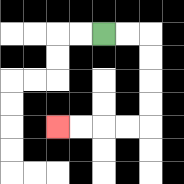{'start': '[4, 1]', 'end': '[2, 5]', 'path_directions': 'R,R,D,D,D,D,L,L,L,L', 'path_coordinates': '[[4, 1], [5, 1], [6, 1], [6, 2], [6, 3], [6, 4], [6, 5], [5, 5], [4, 5], [3, 5], [2, 5]]'}